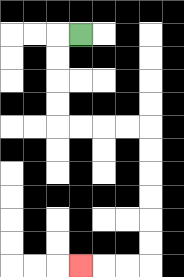{'start': '[3, 1]', 'end': '[3, 11]', 'path_directions': 'L,D,D,D,D,R,R,R,R,D,D,D,D,D,D,L,L,L', 'path_coordinates': '[[3, 1], [2, 1], [2, 2], [2, 3], [2, 4], [2, 5], [3, 5], [4, 5], [5, 5], [6, 5], [6, 6], [6, 7], [6, 8], [6, 9], [6, 10], [6, 11], [5, 11], [4, 11], [3, 11]]'}